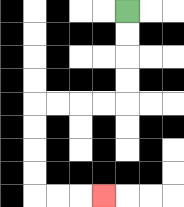{'start': '[5, 0]', 'end': '[4, 8]', 'path_directions': 'D,D,D,D,L,L,L,L,D,D,D,D,R,R,R', 'path_coordinates': '[[5, 0], [5, 1], [5, 2], [5, 3], [5, 4], [4, 4], [3, 4], [2, 4], [1, 4], [1, 5], [1, 6], [1, 7], [1, 8], [2, 8], [3, 8], [4, 8]]'}